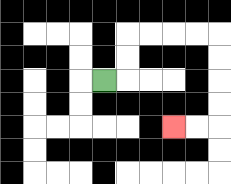{'start': '[4, 3]', 'end': '[7, 5]', 'path_directions': 'R,U,U,R,R,R,R,D,D,D,D,L,L', 'path_coordinates': '[[4, 3], [5, 3], [5, 2], [5, 1], [6, 1], [7, 1], [8, 1], [9, 1], [9, 2], [9, 3], [9, 4], [9, 5], [8, 5], [7, 5]]'}